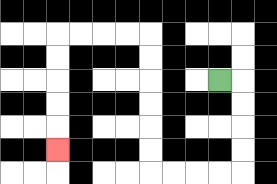{'start': '[9, 3]', 'end': '[2, 6]', 'path_directions': 'R,D,D,D,D,L,L,L,L,U,U,U,U,U,U,L,L,L,L,D,D,D,D,D', 'path_coordinates': '[[9, 3], [10, 3], [10, 4], [10, 5], [10, 6], [10, 7], [9, 7], [8, 7], [7, 7], [6, 7], [6, 6], [6, 5], [6, 4], [6, 3], [6, 2], [6, 1], [5, 1], [4, 1], [3, 1], [2, 1], [2, 2], [2, 3], [2, 4], [2, 5], [2, 6]]'}